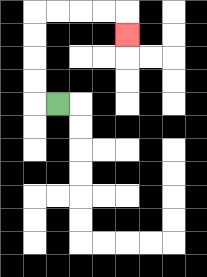{'start': '[2, 4]', 'end': '[5, 1]', 'path_directions': 'L,U,U,U,U,R,R,R,R,D', 'path_coordinates': '[[2, 4], [1, 4], [1, 3], [1, 2], [1, 1], [1, 0], [2, 0], [3, 0], [4, 0], [5, 0], [5, 1]]'}